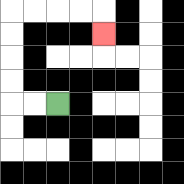{'start': '[2, 4]', 'end': '[4, 1]', 'path_directions': 'L,L,U,U,U,U,R,R,R,R,D', 'path_coordinates': '[[2, 4], [1, 4], [0, 4], [0, 3], [0, 2], [0, 1], [0, 0], [1, 0], [2, 0], [3, 0], [4, 0], [4, 1]]'}